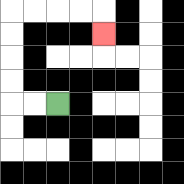{'start': '[2, 4]', 'end': '[4, 1]', 'path_directions': 'L,L,U,U,U,U,R,R,R,R,D', 'path_coordinates': '[[2, 4], [1, 4], [0, 4], [0, 3], [0, 2], [0, 1], [0, 0], [1, 0], [2, 0], [3, 0], [4, 0], [4, 1]]'}